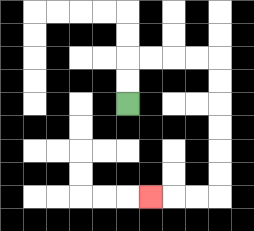{'start': '[5, 4]', 'end': '[6, 8]', 'path_directions': 'U,U,R,R,R,R,D,D,D,D,D,D,L,L,L', 'path_coordinates': '[[5, 4], [5, 3], [5, 2], [6, 2], [7, 2], [8, 2], [9, 2], [9, 3], [9, 4], [9, 5], [9, 6], [9, 7], [9, 8], [8, 8], [7, 8], [6, 8]]'}